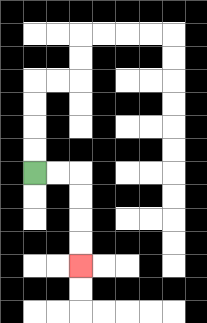{'start': '[1, 7]', 'end': '[3, 11]', 'path_directions': 'R,R,D,D,D,D', 'path_coordinates': '[[1, 7], [2, 7], [3, 7], [3, 8], [3, 9], [3, 10], [3, 11]]'}